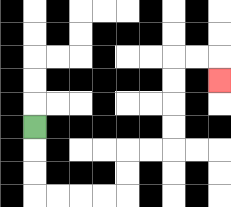{'start': '[1, 5]', 'end': '[9, 3]', 'path_directions': 'D,D,D,R,R,R,R,U,U,R,R,U,U,U,U,R,R,D', 'path_coordinates': '[[1, 5], [1, 6], [1, 7], [1, 8], [2, 8], [3, 8], [4, 8], [5, 8], [5, 7], [5, 6], [6, 6], [7, 6], [7, 5], [7, 4], [7, 3], [7, 2], [8, 2], [9, 2], [9, 3]]'}